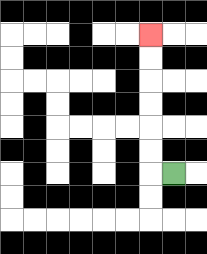{'start': '[7, 7]', 'end': '[6, 1]', 'path_directions': 'L,U,U,U,U,U,U', 'path_coordinates': '[[7, 7], [6, 7], [6, 6], [6, 5], [6, 4], [6, 3], [6, 2], [6, 1]]'}